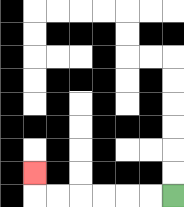{'start': '[7, 8]', 'end': '[1, 7]', 'path_directions': 'L,L,L,L,L,L,U', 'path_coordinates': '[[7, 8], [6, 8], [5, 8], [4, 8], [3, 8], [2, 8], [1, 8], [1, 7]]'}